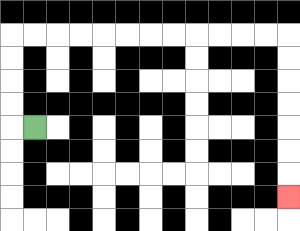{'start': '[1, 5]', 'end': '[12, 8]', 'path_directions': 'L,U,U,U,U,R,R,R,R,R,R,R,R,R,R,R,R,D,D,D,D,D,D,D', 'path_coordinates': '[[1, 5], [0, 5], [0, 4], [0, 3], [0, 2], [0, 1], [1, 1], [2, 1], [3, 1], [4, 1], [5, 1], [6, 1], [7, 1], [8, 1], [9, 1], [10, 1], [11, 1], [12, 1], [12, 2], [12, 3], [12, 4], [12, 5], [12, 6], [12, 7], [12, 8]]'}